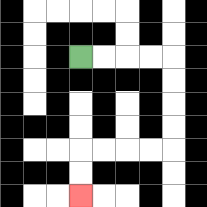{'start': '[3, 2]', 'end': '[3, 8]', 'path_directions': 'R,R,R,R,D,D,D,D,L,L,L,L,D,D', 'path_coordinates': '[[3, 2], [4, 2], [5, 2], [6, 2], [7, 2], [7, 3], [7, 4], [7, 5], [7, 6], [6, 6], [5, 6], [4, 6], [3, 6], [3, 7], [3, 8]]'}